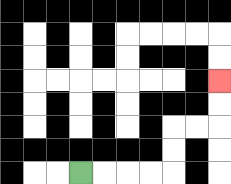{'start': '[3, 7]', 'end': '[9, 3]', 'path_directions': 'R,R,R,R,U,U,R,R,U,U', 'path_coordinates': '[[3, 7], [4, 7], [5, 7], [6, 7], [7, 7], [7, 6], [7, 5], [8, 5], [9, 5], [9, 4], [9, 3]]'}